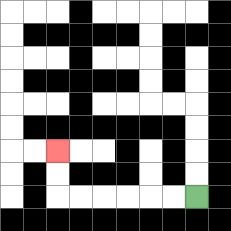{'start': '[8, 8]', 'end': '[2, 6]', 'path_directions': 'L,L,L,L,L,L,U,U', 'path_coordinates': '[[8, 8], [7, 8], [6, 8], [5, 8], [4, 8], [3, 8], [2, 8], [2, 7], [2, 6]]'}